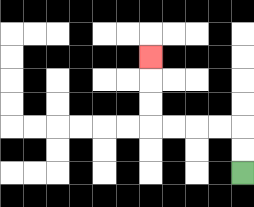{'start': '[10, 7]', 'end': '[6, 2]', 'path_directions': 'U,U,L,L,L,L,U,U,U', 'path_coordinates': '[[10, 7], [10, 6], [10, 5], [9, 5], [8, 5], [7, 5], [6, 5], [6, 4], [6, 3], [6, 2]]'}